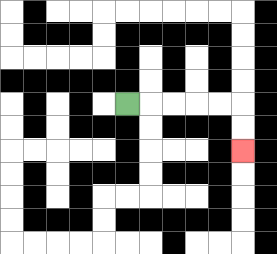{'start': '[5, 4]', 'end': '[10, 6]', 'path_directions': 'R,R,R,R,R,D,D', 'path_coordinates': '[[5, 4], [6, 4], [7, 4], [8, 4], [9, 4], [10, 4], [10, 5], [10, 6]]'}